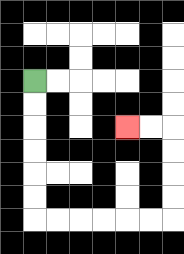{'start': '[1, 3]', 'end': '[5, 5]', 'path_directions': 'D,D,D,D,D,D,R,R,R,R,R,R,U,U,U,U,L,L', 'path_coordinates': '[[1, 3], [1, 4], [1, 5], [1, 6], [1, 7], [1, 8], [1, 9], [2, 9], [3, 9], [4, 9], [5, 9], [6, 9], [7, 9], [7, 8], [7, 7], [7, 6], [7, 5], [6, 5], [5, 5]]'}